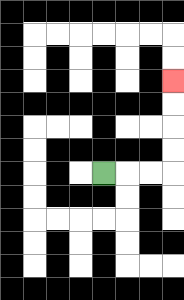{'start': '[4, 7]', 'end': '[7, 3]', 'path_directions': 'R,R,R,U,U,U,U', 'path_coordinates': '[[4, 7], [5, 7], [6, 7], [7, 7], [7, 6], [7, 5], [7, 4], [7, 3]]'}